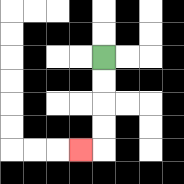{'start': '[4, 2]', 'end': '[3, 6]', 'path_directions': 'D,D,D,D,L', 'path_coordinates': '[[4, 2], [4, 3], [4, 4], [4, 5], [4, 6], [3, 6]]'}